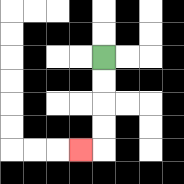{'start': '[4, 2]', 'end': '[3, 6]', 'path_directions': 'D,D,D,D,L', 'path_coordinates': '[[4, 2], [4, 3], [4, 4], [4, 5], [4, 6], [3, 6]]'}